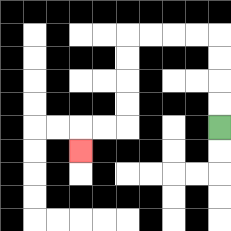{'start': '[9, 5]', 'end': '[3, 6]', 'path_directions': 'U,U,U,U,L,L,L,L,D,D,D,D,L,L,D', 'path_coordinates': '[[9, 5], [9, 4], [9, 3], [9, 2], [9, 1], [8, 1], [7, 1], [6, 1], [5, 1], [5, 2], [5, 3], [5, 4], [5, 5], [4, 5], [3, 5], [3, 6]]'}